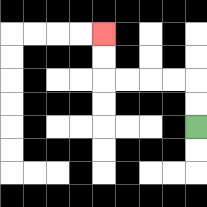{'start': '[8, 5]', 'end': '[4, 1]', 'path_directions': 'U,U,L,L,L,L,U,U', 'path_coordinates': '[[8, 5], [8, 4], [8, 3], [7, 3], [6, 3], [5, 3], [4, 3], [4, 2], [4, 1]]'}